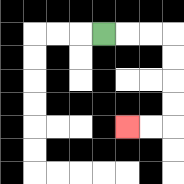{'start': '[4, 1]', 'end': '[5, 5]', 'path_directions': 'R,R,R,D,D,D,D,L,L', 'path_coordinates': '[[4, 1], [5, 1], [6, 1], [7, 1], [7, 2], [7, 3], [7, 4], [7, 5], [6, 5], [5, 5]]'}